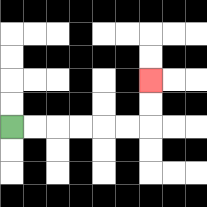{'start': '[0, 5]', 'end': '[6, 3]', 'path_directions': 'R,R,R,R,R,R,U,U', 'path_coordinates': '[[0, 5], [1, 5], [2, 5], [3, 5], [4, 5], [5, 5], [6, 5], [6, 4], [6, 3]]'}